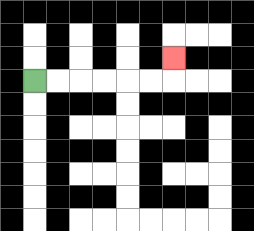{'start': '[1, 3]', 'end': '[7, 2]', 'path_directions': 'R,R,R,R,R,R,U', 'path_coordinates': '[[1, 3], [2, 3], [3, 3], [4, 3], [5, 3], [6, 3], [7, 3], [7, 2]]'}